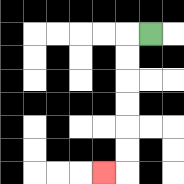{'start': '[6, 1]', 'end': '[4, 7]', 'path_directions': 'L,D,D,D,D,D,D,L', 'path_coordinates': '[[6, 1], [5, 1], [5, 2], [5, 3], [5, 4], [5, 5], [5, 6], [5, 7], [4, 7]]'}